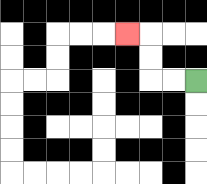{'start': '[8, 3]', 'end': '[5, 1]', 'path_directions': 'L,L,U,U,L', 'path_coordinates': '[[8, 3], [7, 3], [6, 3], [6, 2], [6, 1], [5, 1]]'}